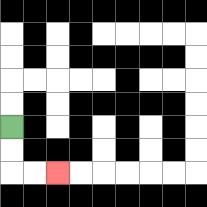{'start': '[0, 5]', 'end': '[2, 7]', 'path_directions': 'D,D,R,R', 'path_coordinates': '[[0, 5], [0, 6], [0, 7], [1, 7], [2, 7]]'}